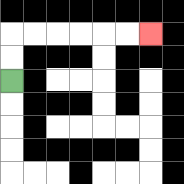{'start': '[0, 3]', 'end': '[6, 1]', 'path_directions': 'U,U,R,R,R,R,R,R', 'path_coordinates': '[[0, 3], [0, 2], [0, 1], [1, 1], [2, 1], [3, 1], [4, 1], [5, 1], [6, 1]]'}